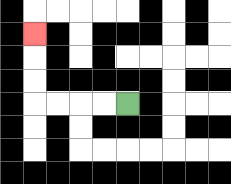{'start': '[5, 4]', 'end': '[1, 1]', 'path_directions': 'L,L,L,L,U,U,U', 'path_coordinates': '[[5, 4], [4, 4], [3, 4], [2, 4], [1, 4], [1, 3], [1, 2], [1, 1]]'}